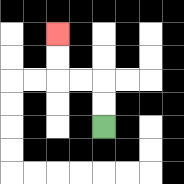{'start': '[4, 5]', 'end': '[2, 1]', 'path_directions': 'U,U,L,L,U,U', 'path_coordinates': '[[4, 5], [4, 4], [4, 3], [3, 3], [2, 3], [2, 2], [2, 1]]'}